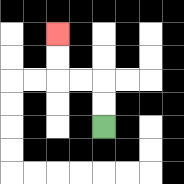{'start': '[4, 5]', 'end': '[2, 1]', 'path_directions': 'U,U,L,L,U,U', 'path_coordinates': '[[4, 5], [4, 4], [4, 3], [3, 3], [2, 3], [2, 2], [2, 1]]'}